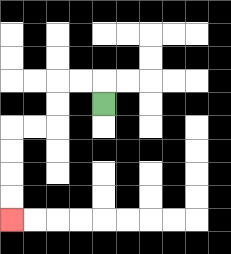{'start': '[4, 4]', 'end': '[0, 9]', 'path_directions': 'U,L,L,D,D,L,L,D,D,D,D', 'path_coordinates': '[[4, 4], [4, 3], [3, 3], [2, 3], [2, 4], [2, 5], [1, 5], [0, 5], [0, 6], [0, 7], [0, 8], [0, 9]]'}